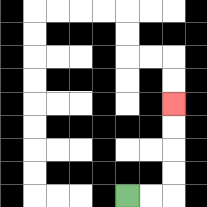{'start': '[5, 8]', 'end': '[7, 4]', 'path_directions': 'R,R,U,U,U,U', 'path_coordinates': '[[5, 8], [6, 8], [7, 8], [7, 7], [7, 6], [7, 5], [7, 4]]'}